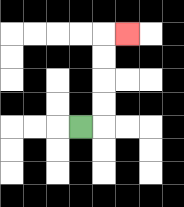{'start': '[3, 5]', 'end': '[5, 1]', 'path_directions': 'R,U,U,U,U,R', 'path_coordinates': '[[3, 5], [4, 5], [4, 4], [4, 3], [4, 2], [4, 1], [5, 1]]'}